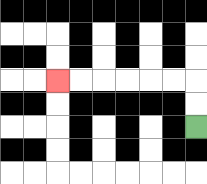{'start': '[8, 5]', 'end': '[2, 3]', 'path_directions': 'U,U,L,L,L,L,L,L', 'path_coordinates': '[[8, 5], [8, 4], [8, 3], [7, 3], [6, 3], [5, 3], [4, 3], [3, 3], [2, 3]]'}